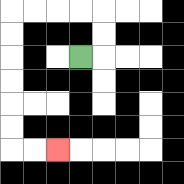{'start': '[3, 2]', 'end': '[2, 6]', 'path_directions': 'R,U,U,L,L,L,L,D,D,D,D,D,D,R,R', 'path_coordinates': '[[3, 2], [4, 2], [4, 1], [4, 0], [3, 0], [2, 0], [1, 0], [0, 0], [0, 1], [0, 2], [0, 3], [0, 4], [0, 5], [0, 6], [1, 6], [2, 6]]'}